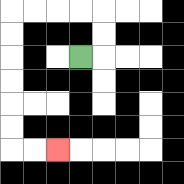{'start': '[3, 2]', 'end': '[2, 6]', 'path_directions': 'R,U,U,L,L,L,L,D,D,D,D,D,D,R,R', 'path_coordinates': '[[3, 2], [4, 2], [4, 1], [4, 0], [3, 0], [2, 0], [1, 0], [0, 0], [0, 1], [0, 2], [0, 3], [0, 4], [0, 5], [0, 6], [1, 6], [2, 6]]'}